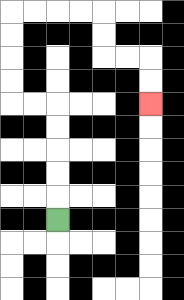{'start': '[2, 9]', 'end': '[6, 4]', 'path_directions': 'U,U,U,U,U,L,L,U,U,U,U,R,R,R,R,D,D,R,R,D,D', 'path_coordinates': '[[2, 9], [2, 8], [2, 7], [2, 6], [2, 5], [2, 4], [1, 4], [0, 4], [0, 3], [0, 2], [0, 1], [0, 0], [1, 0], [2, 0], [3, 0], [4, 0], [4, 1], [4, 2], [5, 2], [6, 2], [6, 3], [6, 4]]'}